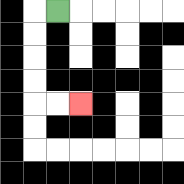{'start': '[2, 0]', 'end': '[3, 4]', 'path_directions': 'L,D,D,D,D,R,R', 'path_coordinates': '[[2, 0], [1, 0], [1, 1], [1, 2], [1, 3], [1, 4], [2, 4], [3, 4]]'}